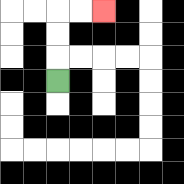{'start': '[2, 3]', 'end': '[4, 0]', 'path_directions': 'U,U,U,R,R', 'path_coordinates': '[[2, 3], [2, 2], [2, 1], [2, 0], [3, 0], [4, 0]]'}